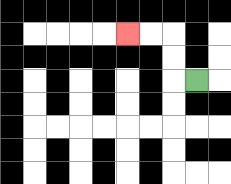{'start': '[8, 3]', 'end': '[5, 1]', 'path_directions': 'L,U,U,L,L', 'path_coordinates': '[[8, 3], [7, 3], [7, 2], [7, 1], [6, 1], [5, 1]]'}